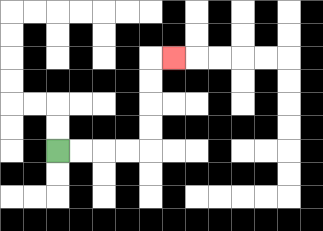{'start': '[2, 6]', 'end': '[7, 2]', 'path_directions': 'R,R,R,R,U,U,U,U,R', 'path_coordinates': '[[2, 6], [3, 6], [4, 6], [5, 6], [6, 6], [6, 5], [6, 4], [6, 3], [6, 2], [7, 2]]'}